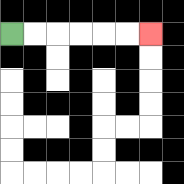{'start': '[0, 1]', 'end': '[6, 1]', 'path_directions': 'R,R,R,R,R,R', 'path_coordinates': '[[0, 1], [1, 1], [2, 1], [3, 1], [4, 1], [5, 1], [6, 1]]'}